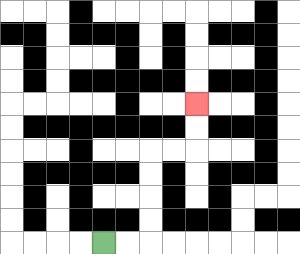{'start': '[4, 10]', 'end': '[8, 4]', 'path_directions': 'R,R,U,U,U,U,R,R,U,U', 'path_coordinates': '[[4, 10], [5, 10], [6, 10], [6, 9], [6, 8], [6, 7], [6, 6], [7, 6], [8, 6], [8, 5], [8, 4]]'}